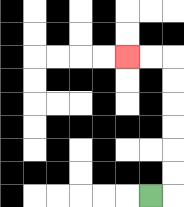{'start': '[6, 8]', 'end': '[5, 2]', 'path_directions': 'R,U,U,U,U,U,U,L,L', 'path_coordinates': '[[6, 8], [7, 8], [7, 7], [7, 6], [7, 5], [7, 4], [7, 3], [7, 2], [6, 2], [5, 2]]'}